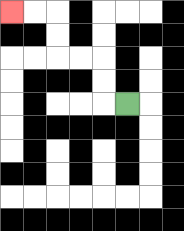{'start': '[5, 4]', 'end': '[0, 0]', 'path_directions': 'L,U,U,L,L,U,U,L,L', 'path_coordinates': '[[5, 4], [4, 4], [4, 3], [4, 2], [3, 2], [2, 2], [2, 1], [2, 0], [1, 0], [0, 0]]'}